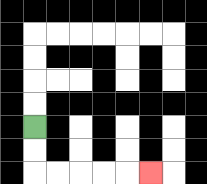{'start': '[1, 5]', 'end': '[6, 7]', 'path_directions': 'D,D,R,R,R,R,R', 'path_coordinates': '[[1, 5], [1, 6], [1, 7], [2, 7], [3, 7], [4, 7], [5, 7], [6, 7]]'}